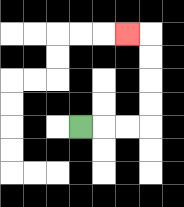{'start': '[3, 5]', 'end': '[5, 1]', 'path_directions': 'R,R,R,U,U,U,U,L', 'path_coordinates': '[[3, 5], [4, 5], [5, 5], [6, 5], [6, 4], [6, 3], [6, 2], [6, 1], [5, 1]]'}